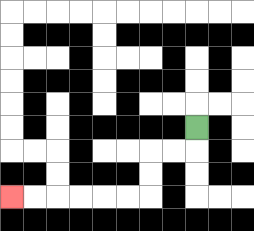{'start': '[8, 5]', 'end': '[0, 8]', 'path_directions': 'D,L,L,D,D,L,L,L,L,L,L', 'path_coordinates': '[[8, 5], [8, 6], [7, 6], [6, 6], [6, 7], [6, 8], [5, 8], [4, 8], [3, 8], [2, 8], [1, 8], [0, 8]]'}